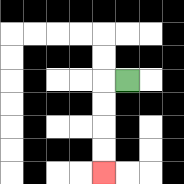{'start': '[5, 3]', 'end': '[4, 7]', 'path_directions': 'L,D,D,D,D', 'path_coordinates': '[[5, 3], [4, 3], [4, 4], [4, 5], [4, 6], [4, 7]]'}